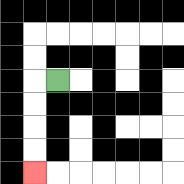{'start': '[2, 3]', 'end': '[1, 7]', 'path_directions': 'L,D,D,D,D', 'path_coordinates': '[[2, 3], [1, 3], [1, 4], [1, 5], [1, 6], [1, 7]]'}